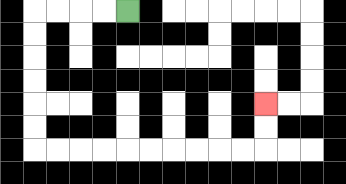{'start': '[5, 0]', 'end': '[11, 4]', 'path_directions': 'L,L,L,L,D,D,D,D,D,D,R,R,R,R,R,R,R,R,R,R,U,U', 'path_coordinates': '[[5, 0], [4, 0], [3, 0], [2, 0], [1, 0], [1, 1], [1, 2], [1, 3], [1, 4], [1, 5], [1, 6], [2, 6], [3, 6], [4, 6], [5, 6], [6, 6], [7, 6], [8, 6], [9, 6], [10, 6], [11, 6], [11, 5], [11, 4]]'}